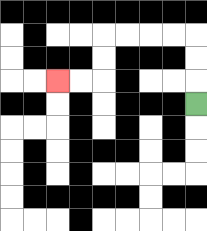{'start': '[8, 4]', 'end': '[2, 3]', 'path_directions': 'U,U,U,L,L,L,L,D,D,L,L', 'path_coordinates': '[[8, 4], [8, 3], [8, 2], [8, 1], [7, 1], [6, 1], [5, 1], [4, 1], [4, 2], [4, 3], [3, 3], [2, 3]]'}